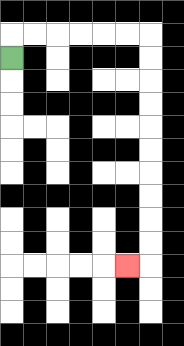{'start': '[0, 2]', 'end': '[5, 11]', 'path_directions': 'U,R,R,R,R,R,R,D,D,D,D,D,D,D,D,D,D,L', 'path_coordinates': '[[0, 2], [0, 1], [1, 1], [2, 1], [3, 1], [4, 1], [5, 1], [6, 1], [6, 2], [6, 3], [6, 4], [6, 5], [6, 6], [6, 7], [6, 8], [6, 9], [6, 10], [6, 11], [5, 11]]'}